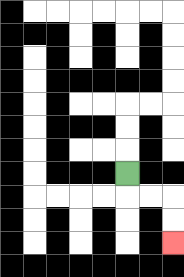{'start': '[5, 7]', 'end': '[7, 10]', 'path_directions': 'D,R,R,D,D', 'path_coordinates': '[[5, 7], [5, 8], [6, 8], [7, 8], [7, 9], [7, 10]]'}